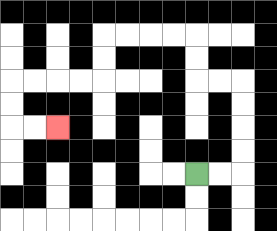{'start': '[8, 7]', 'end': '[2, 5]', 'path_directions': 'R,R,U,U,U,U,L,L,U,U,L,L,L,L,D,D,L,L,L,L,D,D,R,R', 'path_coordinates': '[[8, 7], [9, 7], [10, 7], [10, 6], [10, 5], [10, 4], [10, 3], [9, 3], [8, 3], [8, 2], [8, 1], [7, 1], [6, 1], [5, 1], [4, 1], [4, 2], [4, 3], [3, 3], [2, 3], [1, 3], [0, 3], [0, 4], [0, 5], [1, 5], [2, 5]]'}